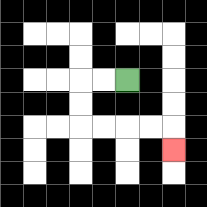{'start': '[5, 3]', 'end': '[7, 6]', 'path_directions': 'L,L,D,D,R,R,R,R,D', 'path_coordinates': '[[5, 3], [4, 3], [3, 3], [3, 4], [3, 5], [4, 5], [5, 5], [6, 5], [7, 5], [7, 6]]'}